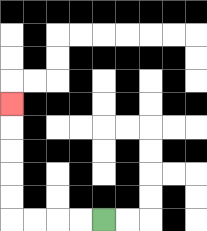{'start': '[4, 9]', 'end': '[0, 4]', 'path_directions': 'L,L,L,L,U,U,U,U,U', 'path_coordinates': '[[4, 9], [3, 9], [2, 9], [1, 9], [0, 9], [0, 8], [0, 7], [0, 6], [0, 5], [0, 4]]'}